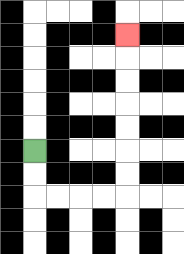{'start': '[1, 6]', 'end': '[5, 1]', 'path_directions': 'D,D,R,R,R,R,U,U,U,U,U,U,U', 'path_coordinates': '[[1, 6], [1, 7], [1, 8], [2, 8], [3, 8], [4, 8], [5, 8], [5, 7], [5, 6], [5, 5], [5, 4], [5, 3], [5, 2], [5, 1]]'}